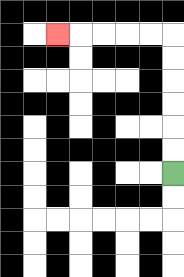{'start': '[7, 7]', 'end': '[2, 1]', 'path_directions': 'U,U,U,U,U,U,L,L,L,L,L', 'path_coordinates': '[[7, 7], [7, 6], [7, 5], [7, 4], [7, 3], [7, 2], [7, 1], [6, 1], [5, 1], [4, 1], [3, 1], [2, 1]]'}